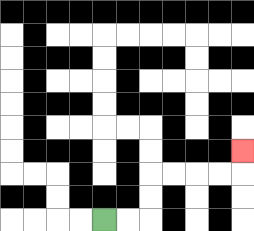{'start': '[4, 9]', 'end': '[10, 6]', 'path_directions': 'R,R,U,U,R,R,R,R,U', 'path_coordinates': '[[4, 9], [5, 9], [6, 9], [6, 8], [6, 7], [7, 7], [8, 7], [9, 7], [10, 7], [10, 6]]'}